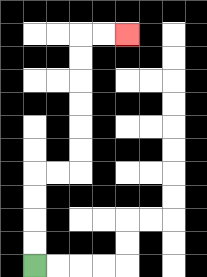{'start': '[1, 11]', 'end': '[5, 1]', 'path_directions': 'U,U,U,U,R,R,U,U,U,U,U,U,R,R', 'path_coordinates': '[[1, 11], [1, 10], [1, 9], [1, 8], [1, 7], [2, 7], [3, 7], [3, 6], [3, 5], [3, 4], [3, 3], [3, 2], [3, 1], [4, 1], [5, 1]]'}